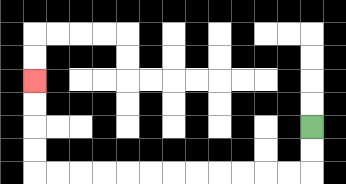{'start': '[13, 5]', 'end': '[1, 3]', 'path_directions': 'D,D,L,L,L,L,L,L,L,L,L,L,L,L,U,U,U,U', 'path_coordinates': '[[13, 5], [13, 6], [13, 7], [12, 7], [11, 7], [10, 7], [9, 7], [8, 7], [7, 7], [6, 7], [5, 7], [4, 7], [3, 7], [2, 7], [1, 7], [1, 6], [1, 5], [1, 4], [1, 3]]'}